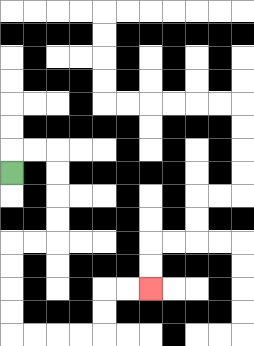{'start': '[0, 7]', 'end': '[6, 12]', 'path_directions': 'U,R,R,D,D,D,D,L,L,D,D,D,D,R,R,R,R,U,U,R,R', 'path_coordinates': '[[0, 7], [0, 6], [1, 6], [2, 6], [2, 7], [2, 8], [2, 9], [2, 10], [1, 10], [0, 10], [0, 11], [0, 12], [0, 13], [0, 14], [1, 14], [2, 14], [3, 14], [4, 14], [4, 13], [4, 12], [5, 12], [6, 12]]'}